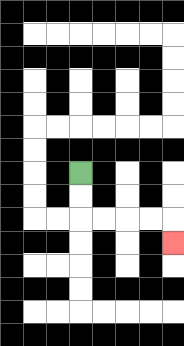{'start': '[3, 7]', 'end': '[7, 10]', 'path_directions': 'D,D,R,R,R,R,D', 'path_coordinates': '[[3, 7], [3, 8], [3, 9], [4, 9], [5, 9], [6, 9], [7, 9], [7, 10]]'}